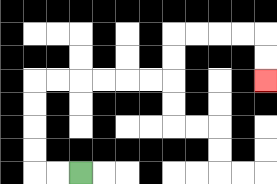{'start': '[3, 7]', 'end': '[11, 3]', 'path_directions': 'L,L,U,U,U,U,R,R,R,R,R,R,U,U,R,R,R,R,D,D', 'path_coordinates': '[[3, 7], [2, 7], [1, 7], [1, 6], [1, 5], [1, 4], [1, 3], [2, 3], [3, 3], [4, 3], [5, 3], [6, 3], [7, 3], [7, 2], [7, 1], [8, 1], [9, 1], [10, 1], [11, 1], [11, 2], [11, 3]]'}